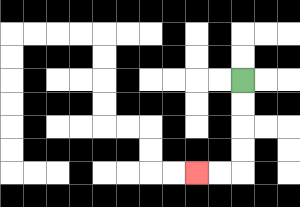{'start': '[10, 3]', 'end': '[8, 7]', 'path_directions': 'D,D,D,D,L,L', 'path_coordinates': '[[10, 3], [10, 4], [10, 5], [10, 6], [10, 7], [9, 7], [8, 7]]'}